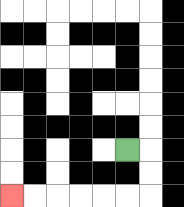{'start': '[5, 6]', 'end': '[0, 8]', 'path_directions': 'R,D,D,L,L,L,L,L,L', 'path_coordinates': '[[5, 6], [6, 6], [6, 7], [6, 8], [5, 8], [4, 8], [3, 8], [2, 8], [1, 8], [0, 8]]'}